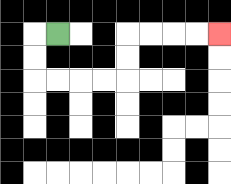{'start': '[2, 1]', 'end': '[9, 1]', 'path_directions': 'L,D,D,R,R,R,R,U,U,R,R,R,R', 'path_coordinates': '[[2, 1], [1, 1], [1, 2], [1, 3], [2, 3], [3, 3], [4, 3], [5, 3], [5, 2], [5, 1], [6, 1], [7, 1], [8, 1], [9, 1]]'}